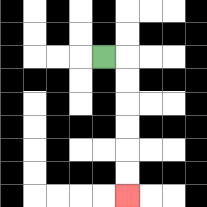{'start': '[4, 2]', 'end': '[5, 8]', 'path_directions': 'R,D,D,D,D,D,D', 'path_coordinates': '[[4, 2], [5, 2], [5, 3], [5, 4], [5, 5], [5, 6], [5, 7], [5, 8]]'}